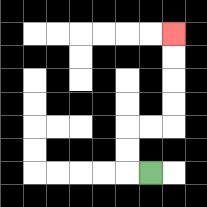{'start': '[6, 7]', 'end': '[7, 1]', 'path_directions': 'L,U,U,R,R,U,U,U,U', 'path_coordinates': '[[6, 7], [5, 7], [5, 6], [5, 5], [6, 5], [7, 5], [7, 4], [7, 3], [7, 2], [7, 1]]'}